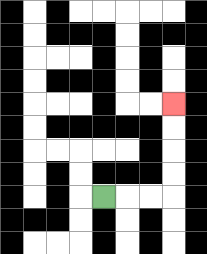{'start': '[4, 8]', 'end': '[7, 4]', 'path_directions': 'R,R,R,U,U,U,U', 'path_coordinates': '[[4, 8], [5, 8], [6, 8], [7, 8], [7, 7], [7, 6], [7, 5], [7, 4]]'}